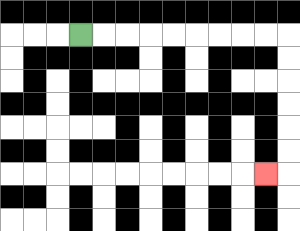{'start': '[3, 1]', 'end': '[11, 7]', 'path_directions': 'R,R,R,R,R,R,R,R,R,D,D,D,D,D,D,L', 'path_coordinates': '[[3, 1], [4, 1], [5, 1], [6, 1], [7, 1], [8, 1], [9, 1], [10, 1], [11, 1], [12, 1], [12, 2], [12, 3], [12, 4], [12, 5], [12, 6], [12, 7], [11, 7]]'}